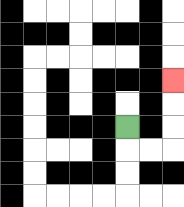{'start': '[5, 5]', 'end': '[7, 3]', 'path_directions': 'D,R,R,U,U,U', 'path_coordinates': '[[5, 5], [5, 6], [6, 6], [7, 6], [7, 5], [7, 4], [7, 3]]'}